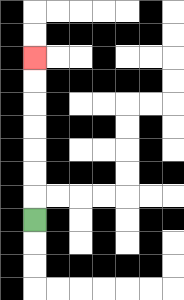{'start': '[1, 9]', 'end': '[1, 2]', 'path_directions': 'U,U,U,U,U,U,U', 'path_coordinates': '[[1, 9], [1, 8], [1, 7], [1, 6], [1, 5], [1, 4], [1, 3], [1, 2]]'}